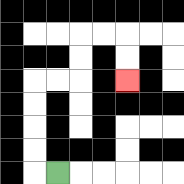{'start': '[2, 7]', 'end': '[5, 3]', 'path_directions': 'L,U,U,U,U,R,R,U,U,R,R,D,D', 'path_coordinates': '[[2, 7], [1, 7], [1, 6], [1, 5], [1, 4], [1, 3], [2, 3], [3, 3], [3, 2], [3, 1], [4, 1], [5, 1], [5, 2], [5, 3]]'}